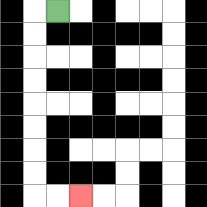{'start': '[2, 0]', 'end': '[3, 8]', 'path_directions': 'L,D,D,D,D,D,D,D,D,R,R', 'path_coordinates': '[[2, 0], [1, 0], [1, 1], [1, 2], [1, 3], [1, 4], [1, 5], [1, 6], [1, 7], [1, 8], [2, 8], [3, 8]]'}